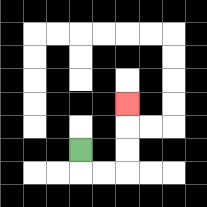{'start': '[3, 6]', 'end': '[5, 4]', 'path_directions': 'D,R,R,U,U,U', 'path_coordinates': '[[3, 6], [3, 7], [4, 7], [5, 7], [5, 6], [5, 5], [5, 4]]'}